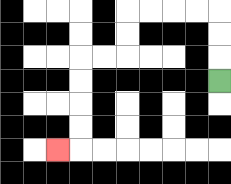{'start': '[9, 3]', 'end': '[2, 6]', 'path_directions': 'U,U,U,L,L,L,L,D,D,L,L,D,D,D,D,L', 'path_coordinates': '[[9, 3], [9, 2], [9, 1], [9, 0], [8, 0], [7, 0], [6, 0], [5, 0], [5, 1], [5, 2], [4, 2], [3, 2], [3, 3], [3, 4], [3, 5], [3, 6], [2, 6]]'}